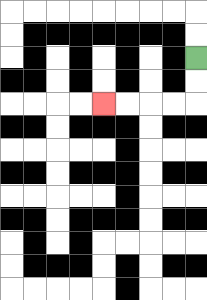{'start': '[8, 2]', 'end': '[4, 4]', 'path_directions': 'D,D,L,L,L,L', 'path_coordinates': '[[8, 2], [8, 3], [8, 4], [7, 4], [6, 4], [5, 4], [4, 4]]'}